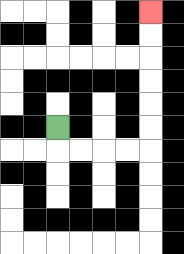{'start': '[2, 5]', 'end': '[6, 0]', 'path_directions': 'D,R,R,R,R,U,U,U,U,U,U', 'path_coordinates': '[[2, 5], [2, 6], [3, 6], [4, 6], [5, 6], [6, 6], [6, 5], [6, 4], [6, 3], [6, 2], [6, 1], [6, 0]]'}